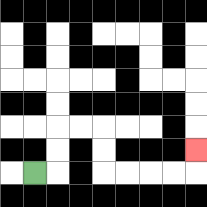{'start': '[1, 7]', 'end': '[8, 6]', 'path_directions': 'R,U,U,R,R,D,D,R,R,R,R,U', 'path_coordinates': '[[1, 7], [2, 7], [2, 6], [2, 5], [3, 5], [4, 5], [4, 6], [4, 7], [5, 7], [6, 7], [7, 7], [8, 7], [8, 6]]'}